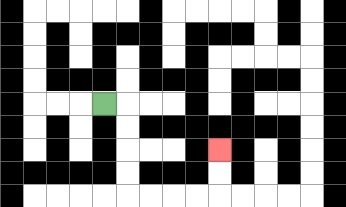{'start': '[4, 4]', 'end': '[9, 6]', 'path_directions': 'R,D,D,D,D,R,R,R,R,U,U', 'path_coordinates': '[[4, 4], [5, 4], [5, 5], [5, 6], [5, 7], [5, 8], [6, 8], [7, 8], [8, 8], [9, 8], [9, 7], [9, 6]]'}